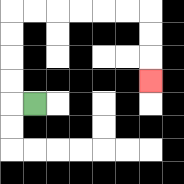{'start': '[1, 4]', 'end': '[6, 3]', 'path_directions': 'L,U,U,U,U,R,R,R,R,R,R,D,D,D', 'path_coordinates': '[[1, 4], [0, 4], [0, 3], [0, 2], [0, 1], [0, 0], [1, 0], [2, 0], [3, 0], [4, 0], [5, 0], [6, 0], [6, 1], [6, 2], [6, 3]]'}